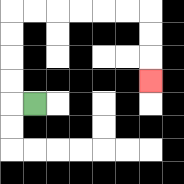{'start': '[1, 4]', 'end': '[6, 3]', 'path_directions': 'L,U,U,U,U,R,R,R,R,R,R,D,D,D', 'path_coordinates': '[[1, 4], [0, 4], [0, 3], [0, 2], [0, 1], [0, 0], [1, 0], [2, 0], [3, 0], [4, 0], [5, 0], [6, 0], [6, 1], [6, 2], [6, 3]]'}